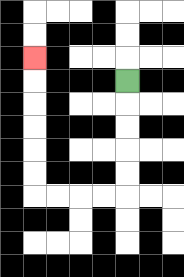{'start': '[5, 3]', 'end': '[1, 2]', 'path_directions': 'D,D,D,D,D,L,L,L,L,U,U,U,U,U,U', 'path_coordinates': '[[5, 3], [5, 4], [5, 5], [5, 6], [5, 7], [5, 8], [4, 8], [3, 8], [2, 8], [1, 8], [1, 7], [1, 6], [1, 5], [1, 4], [1, 3], [1, 2]]'}